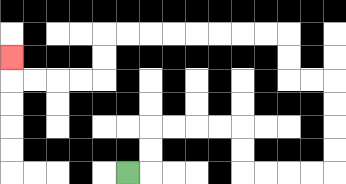{'start': '[5, 7]', 'end': '[0, 2]', 'path_directions': 'R,U,U,R,R,R,R,D,D,R,R,R,R,U,U,U,U,L,L,U,U,L,L,L,L,L,L,L,L,D,D,L,L,L,L,U', 'path_coordinates': '[[5, 7], [6, 7], [6, 6], [6, 5], [7, 5], [8, 5], [9, 5], [10, 5], [10, 6], [10, 7], [11, 7], [12, 7], [13, 7], [14, 7], [14, 6], [14, 5], [14, 4], [14, 3], [13, 3], [12, 3], [12, 2], [12, 1], [11, 1], [10, 1], [9, 1], [8, 1], [7, 1], [6, 1], [5, 1], [4, 1], [4, 2], [4, 3], [3, 3], [2, 3], [1, 3], [0, 3], [0, 2]]'}